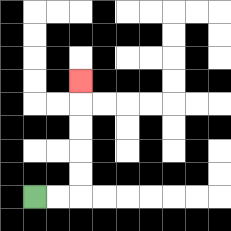{'start': '[1, 8]', 'end': '[3, 3]', 'path_directions': 'R,R,U,U,U,U,U', 'path_coordinates': '[[1, 8], [2, 8], [3, 8], [3, 7], [3, 6], [3, 5], [3, 4], [3, 3]]'}